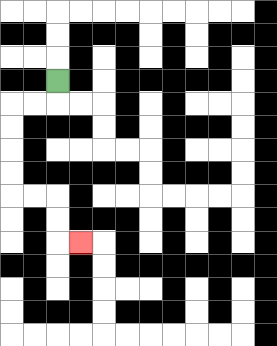{'start': '[2, 3]', 'end': '[3, 10]', 'path_directions': 'D,L,L,D,D,D,D,R,R,D,D,R', 'path_coordinates': '[[2, 3], [2, 4], [1, 4], [0, 4], [0, 5], [0, 6], [0, 7], [0, 8], [1, 8], [2, 8], [2, 9], [2, 10], [3, 10]]'}